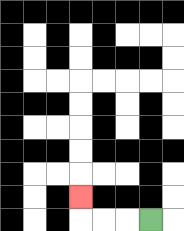{'start': '[6, 9]', 'end': '[3, 8]', 'path_directions': 'L,L,L,U', 'path_coordinates': '[[6, 9], [5, 9], [4, 9], [3, 9], [3, 8]]'}